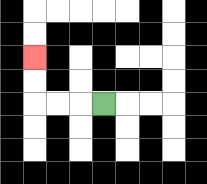{'start': '[4, 4]', 'end': '[1, 2]', 'path_directions': 'L,L,L,U,U', 'path_coordinates': '[[4, 4], [3, 4], [2, 4], [1, 4], [1, 3], [1, 2]]'}